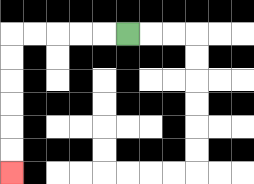{'start': '[5, 1]', 'end': '[0, 7]', 'path_directions': 'L,L,L,L,L,D,D,D,D,D,D', 'path_coordinates': '[[5, 1], [4, 1], [3, 1], [2, 1], [1, 1], [0, 1], [0, 2], [0, 3], [0, 4], [0, 5], [0, 6], [0, 7]]'}